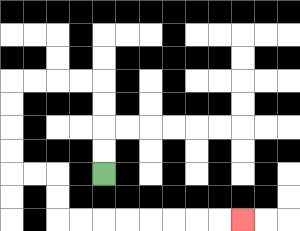{'start': '[4, 7]', 'end': '[10, 9]', 'path_directions': 'U,U,U,U,L,L,L,L,D,D,D,D,R,R,D,D,R,R,R,R,R,R,R,R', 'path_coordinates': '[[4, 7], [4, 6], [4, 5], [4, 4], [4, 3], [3, 3], [2, 3], [1, 3], [0, 3], [0, 4], [0, 5], [0, 6], [0, 7], [1, 7], [2, 7], [2, 8], [2, 9], [3, 9], [4, 9], [5, 9], [6, 9], [7, 9], [8, 9], [9, 9], [10, 9]]'}